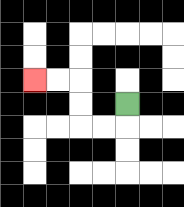{'start': '[5, 4]', 'end': '[1, 3]', 'path_directions': 'D,L,L,U,U,L,L', 'path_coordinates': '[[5, 4], [5, 5], [4, 5], [3, 5], [3, 4], [3, 3], [2, 3], [1, 3]]'}